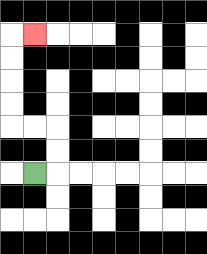{'start': '[1, 7]', 'end': '[1, 1]', 'path_directions': 'R,U,U,L,L,U,U,U,U,R', 'path_coordinates': '[[1, 7], [2, 7], [2, 6], [2, 5], [1, 5], [0, 5], [0, 4], [0, 3], [0, 2], [0, 1], [1, 1]]'}